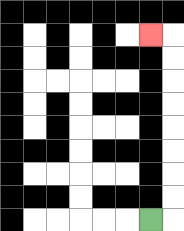{'start': '[6, 9]', 'end': '[6, 1]', 'path_directions': 'R,U,U,U,U,U,U,U,U,L', 'path_coordinates': '[[6, 9], [7, 9], [7, 8], [7, 7], [7, 6], [7, 5], [7, 4], [7, 3], [7, 2], [7, 1], [6, 1]]'}